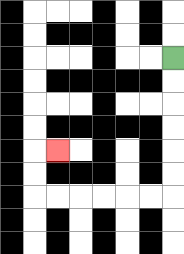{'start': '[7, 2]', 'end': '[2, 6]', 'path_directions': 'D,D,D,D,D,D,L,L,L,L,L,L,U,U,R', 'path_coordinates': '[[7, 2], [7, 3], [7, 4], [7, 5], [7, 6], [7, 7], [7, 8], [6, 8], [5, 8], [4, 8], [3, 8], [2, 8], [1, 8], [1, 7], [1, 6], [2, 6]]'}